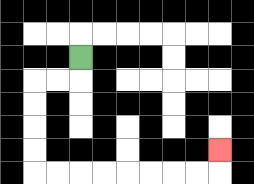{'start': '[3, 2]', 'end': '[9, 6]', 'path_directions': 'D,L,L,D,D,D,D,R,R,R,R,R,R,R,R,U', 'path_coordinates': '[[3, 2], [3, 3], [2, 3], [1, 3], [1, 4], [1, 5], [1, 6], [1, 7], [2, 7], [3, 7], [4, 7], [5, 7], [6, 7], [7, 7], [8, 7], [9, 7], [9, 6]]'}